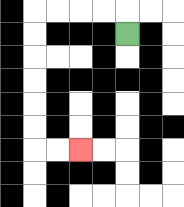{'start': '[5, 1]', 'end': '[3, 6]', 'path_directions': 'U,L,L,L,L,D,D,D,D,D,D,R,R', 'path_coordinates': '[[5, 1], [5, 0], [4, 0], [3, 0], [2, 0], [1, 0], [1, 1], [1, 2], [1, 3], [1, 4], [1, 5], [1, 6], [2, 6], [3, 6]]'}